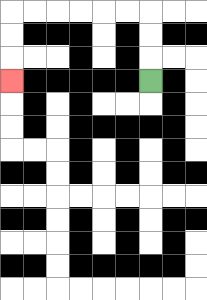{'start': '[6, 3]', 'end': '[0, 3]', 'path_directions': 'U,U,U,L,L,L,L,L,L,D,D,D', 'path_coordinates': '[[6, 3], [6, 2], [6, 1], [6, 0], [5, 0], [4, 0], [3, 0], [2, 0], [1, 0], [0, 0], [0, 1], [0, 2], [0, 3]]'}